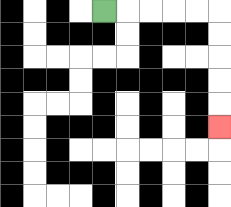{'start': '[4, 0]', 'end': '[9, 5]', 'path_directions': 'R,R,R,R,R,D,D,D,D,D', 'path_coordinates': '[[4, 0], [5, 0], [6, 0], [7, 0], [8, 0], [9, 0], [9, 1], [9, 2], [9, 3], [9, 4], [9, 5]]'}